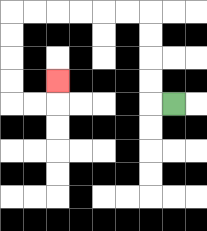{'start': '[7, 4]', 'end': '[2, 3]', 'path_directions': 'L,U,U,U,U,L,L,L,L,L,L,D,D,D,D,R,R,U', 'path_coordinates': '[[7, 4], [6, 4], [6, 3], [6, 2], [6, 1], [6, 0], [5, 0], [4, 0], [3, 0], [2, 0], [1, 0], [0, 0], [0, 1], [0, 2], [0, 3], [0, 4], [1, 4], [2, 4], [2, 3]]'}